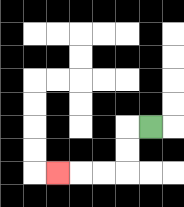{'start': '[6, 5]', 'end': '[2, 7]', 'path_directions': 'L,D,D,L,L,L', 'path_coordinates': '[[6, 5], [5, 5], [5, 6], [5, 7], [4, 7], [3, 7], [2, 7]]'}